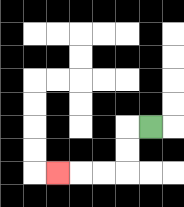{'start': '[6, 5]', 'end': '[2, 7]', 'path_directions': 'L,D,D,L,L,L', 'path_coordinates': '[[6, 5], [5, 5], [5, 6], [5, 7], [4, 7], [3, 7], [2, 7]]'}